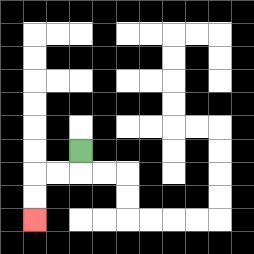{'start': '[3, 6]', 'end': '[1, 9]', 'path_directions': 'D,L,L,D,D', 'path_coordinates': '[[3, 6], [3, 7], [2, 7], [1, 7], [1, 8], [1, 9]]'}